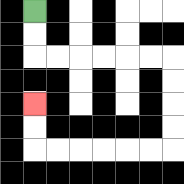{'start': '[1, 0]', 'end': '[1, 4]', 'path_directions': 'D,D,R,R,R,R,R,R,D,D,D,D,L,L,L,L,L,L,U,U', 'path_coordinates': '[[1, 0], [1, 1], [1, 2], [2, 2], [3, 2], [4, 2], [5, 2], [6, 2], [7, 2], [7, 3], [7, 4], [7, 5], [7, 6], [6, 6], [5, 6], [4, 6], [3, 6], [2, 6], [1, 6], [1, 5], [1, 4]]'}